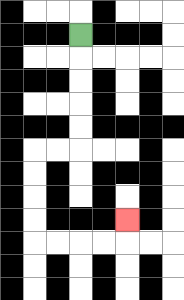{'start': '[3, 1]', 'end': '[5, 9]', 'path_directions': 'D,D,D,D,D,L,L,D,D,D,D,R,R,R,R,U', 'path_coordinates': '[[3, 1], [3, 2], [3, 3], [3, 4], [3, 5], [3, 6], [2, 6], [1, 6], [1, 7], [1, 8], [1, 9], [1, 10], [2, 10], [3, 10], [4, 10], [5, 10], [5, 9]]'}